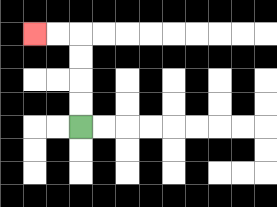{'start': '[3, 5]', 'end': '[1, 1]', 'path_directions': 'U,U,U,U,L,L', 'path_coordinates': '[[3, 5], [3, 4], [3, 3], [3, 2], [3, 1], [2, 1], [1, 1]]'}